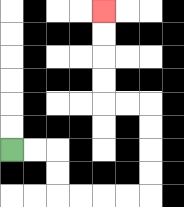{'start': '[0, 6]', 'end': '[4, 0]', 'path_directions': 'R,R,D,D,R,R,R,R,U,U,U,U,L,L,U,U,U,U', 'path_coordinates': '[[0, 6], [1, 6], [2, 6], [2, 7], [2, 8], [3, 8], [4, 8], [5, 8], [6, 8], [6, 7], [6, 6], [6, 5], [6, 4], [5, 4], [4, 4], [4, 3], [4, 2], [4, 1], [4, 0]]'}